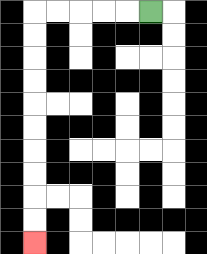{'start': '[6, 0]', 'end': '[1, 10]', 'path_directions': 'L,L,L,L,L,D,D,D,D,D,D,D,D,D,D', 'path_coordinates': '[[6, 0], [5, 0], [4, 0], [3, 0], [2, 0], [1, 0], [1, 1], [1, 2], [1, 3], [1, 4], [1, 5], [1, 6], [1, 7], [1, 8], [1, 9], [1, 10]]'}